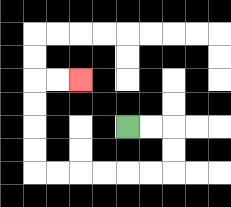{'start': '[5, 5]', 'end': '[3, 3]', 'path_directions': 'R,R,D,D,L,L,L,L,L,L,U,U,U,U,R,R', 'path_coordinates': '[[5, 5], [6, 5], [7, 5], [7, 6], [7, 7], [6, 7], [5, 7], [4, 7], [3, 7], [2, 7], [1, 7], [1, 6], [1, 5], [1, 4], [1, 3], [2, 3], [3, 3]]'}